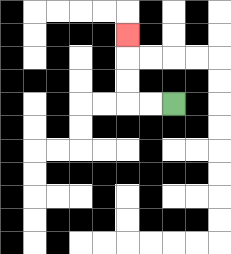{'start': '[7, 4]', 'end': '[5, 1]', 'path_directions': 'L,L,U,U,U', 'path_coordinates': '[[7, 4], [6, 4], [5, 4], [5, 3], [5, 2], [5, 1]]'}